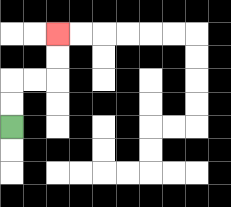{'start': '[0, 5]', 'end': '[2, 1]', 'path_directions': 'U,U,R,R,U,U', 'path_coordinates': '[[0, 5], [0, 4], [0, 3], [1, 3], [2, 3], [2, 2], [2, 1]]'}